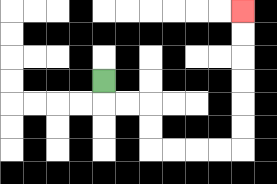{'start': '[4, 3]', 'end': '[10, 0]', 'path_directions': 'D,R,R,D,D,R,R,R,R,U,U,U,U,U,U', 'path_coordinates': '[[4, 3], [4, 4], [5, 4], [6, 4], [6, 5], [6, 6], [7, 6], [8, 6], [9, 6], [10, 6], [10, 5], [10, 4], [10, 3], [10, 2], [10, 1], [10, 0]]'}